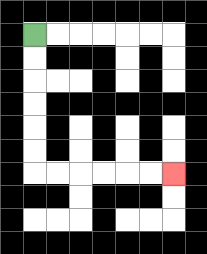{'start': '[1, 1]', 'end': '[7, 7]', 'path_directions': 'D,D,D,D,D,D,R,R,R,R,R,R', 'path_coordinates': '[[1, 1], [1, 2], [1, 3], [1, 4], [1, 5], [1, 6], [1, 7], [2, 7], [3, 7], [4, 7], [5, 7], [6, 7], [7, 7]]'}